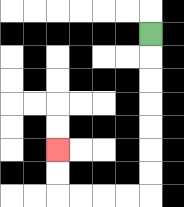{'start': '[6, 1]', 'end': '[2, 6]', 'path_directions': 'D,D,D,D,D,D,D,L,L,L,L,U,U', 'path_coordinates': '[[6, 1], [6, 2], [6, 3], [6, 4], [6, 5], [6, 6], [6, 7], [6, 8], [5, 8], [4, 8], [3, 8], [2, 8], [2, 7], [2, 6]]'}